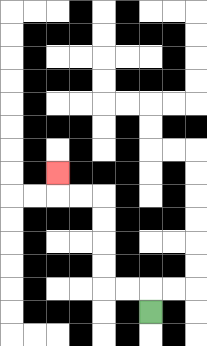{'start': '[6, 13]', 'end': '[2, 7]', 'path_directions': 'U,L,L,U,U,U,U,L,L,U', 'path_coordinates': '[[6, 13], [6, 12], [5, 12], [4, 12], [4, 11], [4, 10], [4, 9], [4, 8], [3, 8], [2, 8], [2, 7]]'}